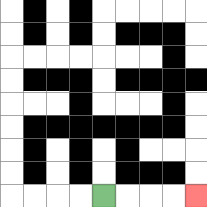{'start': '[4, 8]', 'end': '[8, 8]', 'path_directions': 'R,R,R,R', 'path_coordinates': '[[4, 8], [5, 8], [6, 8], [7, 8], [8, 8]]'}